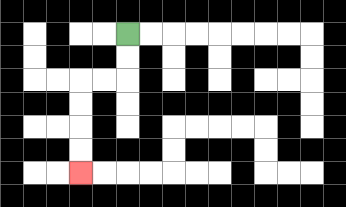{'start': '[5, 1]', 'end': '[3, 7]', 'path_directions': 'D,D,L,L,D,D,D,D', 'path_coordinates': '[[5, 1], [5, 2], [5, 3], [4, 3], [3, 3], [3, 4], [3, 5], [3, 6], [3, 7]]'}